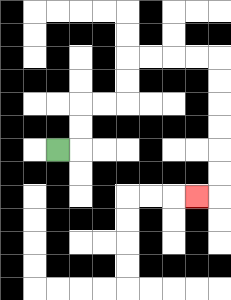{'start': '[2, 6]', 'end': '[8, 8]', 'path_directions': 'R,U,U,R,R,U,U,R,R,R,R,D,D,D,D,D,D,L', 'path_coordinates': '[[2, 6], [3, 6], [3, 5], [3, 4], [4, 4], [5, 4], [5, 3], [5, 2], [6, 2], [7, 2], [8, 2], [9, 2], [9, 3], [9, 4], [9, 5], [9, 6], [9, 7], [9, 8], [8, 8]]'}